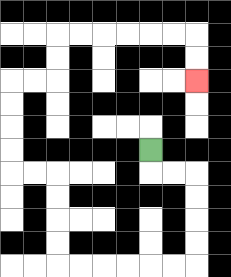{'start': '[6, 6]', 'end': '[8, 3]', 'path_directions': 'D,R,R,D,D,D,D,L,L,L,L,L,L,U,U,U,U,L,L,U,U,U,U,R,R,U,U,R,R,R,R,R,R,D,D', 'path_coordinates': '[[6, 6], [6, 7], [7, 7], [8, 7], [8, 8], [8, 9], [8, 10], [8, 11], [7, 11], [6, 11], [5, 11], [4, 11], [3, 11], [2, 11], [2, 10], [2, 9], [2, 8], [2, 7], [1, 7], [0, 7], [0, 6], [0, 5], [0, 4], [0, 3], [1, 3], [2, 3], [2, 2], [2, 1], [3, 1], [4, 1], [5, 1], [6, 1], [7, 1], [8, 1], [8, 2], [8, 3]]'}